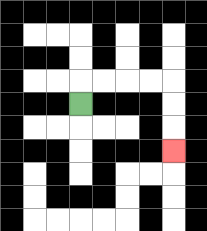{'start': '[3, 4]', 'end': '[7, 6]', 'path_directions': 'U,R,R,R,R,D,D,D', 'path_coordinates': '[[3, 4], [3, 3], [4, 3], [5, 3], [6, 3], [7, 3], [7, 4], [7, 5], [7, 6]]'}